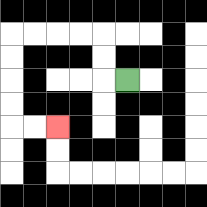{'start': '[5, 3]', 'end': '[2, 5]', 'path_directions': 'L,U,U,L,L,L,L,D,D,D,D,R,R', 'path_coordinates': '[[5, 3], [4, 3], [4, 2], [4, 1], [3, 1], [2, 1], [1, 1], [0, 1], [0, 2], [0, 3], [0, 4], [0, 5], [1, 5], [2, 5]]'}